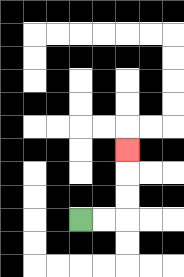{'start': '[3, 9]', 'end': '[5, 6]', 'path_directions': 'R,R,U,U,U', 'path_coordinates': '[[3, 9], [4, 9], [5, 9], [5, 8], [5, 7], [5, 6]]'}